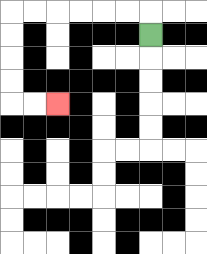{'start': '[6, 1]', 'end': '[2, 4]', 'path_directions': 'U,L,L,L,L,L,L,D,D,D,D,R,R', 'path_coordinates': '[[6, 1], [6, 0], [5, 0], [4, 0], [3, 0], [2, 0], [1, 0], [0, 0], [0, 1], [0, 2], [0, 3], [0, 4], [1, 4], [2, 4]]'}